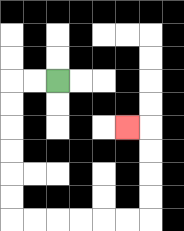{'start': '[2, 3]', 'end': '[5, 5]', 'path_directions': 'L,L,D,D,D,D,D,D,R,R,R,R,R,R,U,U,U,U,L', 'path_coordinates': '[[2, 3], [1, 3], [0, 3], [0, 4], [0, 5], [0, 6], [0, 7], [0, 8], [0, 9], [1, 9], [2, 9], [3, 9], [4, 9], [5, 9], [6, 9], [6, 8], [6, 7], [6, 6], [6, 5], [5, 5]]'}